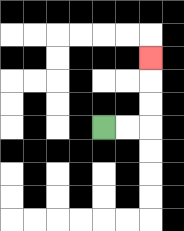{'start': '[4, 5]', 'end': '[6, 2]', 'path_directions': 'R,R,U,U,U', 'path_coordinates': '[[4, 5], [5, 5], [6, 5], [6, 4], [6, 3], [6, 2]]'}